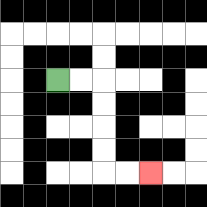{'start': '[2, 3]', 'end': '[6, 7]', 'path_directions': 'R,R,D,D,D,D,R,R', 'path_coordinates': '[[2, 3], [3, 3], [4, 3], [4, 4], [4, 5], [4, 6], [4, 7], [5, 7], [6, 7]]'}